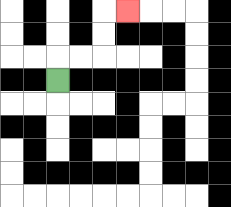{'start': '[2, 3]', 'end': '[5, 0]', 'path_directions': 'U,R,R,U,U,R', 'path_coordinates': '[[2, 3], [2, 2], [3, 2], [4, 2], [4, 1], [4, 0], [5, 0]]'}